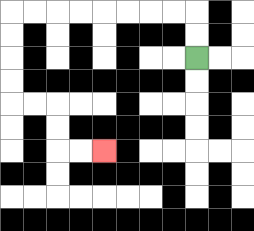{'start': '[8, 2]', 'end': '[4, 6]', 'path_directions': 'U,U,L,L,L,L,L,L,L,L,D,D,D,D,R,R,D,D,R,R', 'path_coordinates': '[[8, 2], [8, 1], [8, 0], [7, 0], [6, 0], [5, 0], [4, 0], [3, 0], [2, 0], [1, 0], [0, 0], [0, 1], [0, 2], [0, 3], [0, 4], [1, 4], [2, 4], [2, 5], [2, 6], [3, 6], [4, 6]]'}